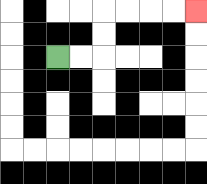{'start': '[2, 2]', 'end': '[8, 0]', 'path_directions': 'R,R,U,U,R,R,R,R', 'path_coordinates': '[[2, 2], [3, 2], [4, 2], [4, 1], [4, 0], [5, 0], [6, 0], [7, 0], [8, 0]]'}